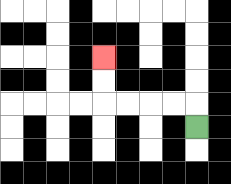{'start': '[8, 5]', 'end': '[4, 2]', 'path_directions': 'U,L,L,L,L,U,U', 'path_coordinates': '[[8, 5], [8, 4], [7, 4], [6, 4], [5, 4], [4, 4], [4, 3], [4, 2]]'}